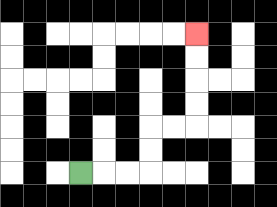{'start': '[3, 7]', 'end': '[8, 1]', 'path_directions': 'R,R,R,U,U,R,R,U,U,U,U', 'path_coordinates': '[[3, 7], [4, 7], [5, 7], [6, 7], [6, 6], [6, 5], [7, 5], [8, 5], [8, 4], [8, 3], [8, 2], [8, 1]]'}